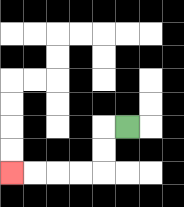{'start': '[5, 5]', 'end': '[0, 7]', 'path_directions': 'L,D,D,L,L,L,L', 'path_coordinates': '[[5, 5], [4, 5], [4, 6], [4, 7], [3, 7], [2, 7], [1, 7], [0, 7]]'}